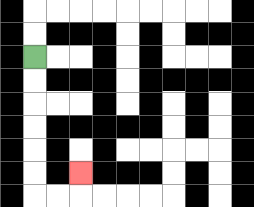{'start': '[1, 2]', 'end': '[3, 7]', 'path_directions': 'D,D,D,D,D,D,R,R,U', 'path_coordinates': '[[1, 2], [1, 3], [1, 4], [1, 5], [1, 6], [1, 7], [1, 8], [2, 8], [3, 8], [3, 7]]'}